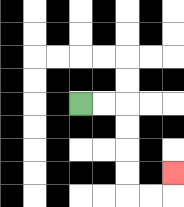{'start': '[3, 4]', 'end': '[7, 7]', 'path_directions': 'R,R,D,D,D,D,R,R,U', 'path_coordinates': '[[3, 4], [4, 4], [5, 4], [5, 5], [5, 6], [5, 7], [5, 8], [6, 8], [7, 8], [7, 7]]'}